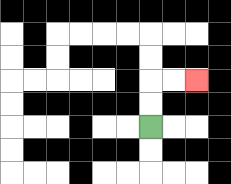{'start': '[6, 5]', 'end': '[8, 3]', 'path_directions': 'U,U,R,R', 'path_coordinates': '[[6, 5], [6, 4], [6, 3], [7, 3], [8, 3]]'}